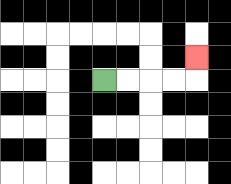{'start': '[4, 3]', 'end': '[8, 2]', 'path_directions': 'R,R,R,R,U', 'path_coordinates': '[[4, 3], [5, 3], [6, 3], [7, 3], [8, 3], [8, 2]]'}